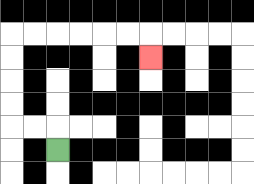{'start': '[2, 6]', 'end': '[6, 2]', 'path_directions': 'U,L,L,U,U,U,U,R,R,R,R,R,R,D', 'path_coordinates': '[[2, 6], [2, 5], [1, 5], [0, 5], [0, 4], [0, 3], [0, 2], [0, 1], [1, 1], [2, 1], [3, 1], [4, 1], [5, 1], [6, 1], [6, 2]]'}